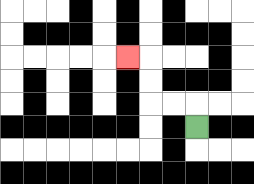{'start': '[8, 5]', 'end': '[5, 2]', 'path_directions': 'U,L,L,U,U,L', 'path_coordinates': '[[8, 5], [8, 4], [7, 4], [6, 4], [6, 3], [6, 2], [5, 2]]'}